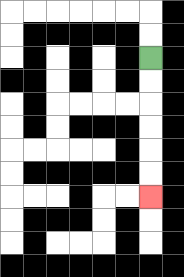{'start': '[6, 2]', 'end': '[6, 8]', 'path_directions': 'D,D,D,D,D,D', 'path_coordinates': '[[6, 2], [6, 3], [6, 4], [6, 5], [6, 6], [6, 7], [6, 8]]'}